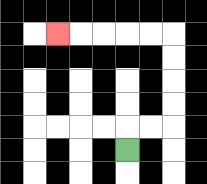{'start': '[5, 6]', 'end': '[2, 1]', 'path_directions': 'U,R,R,U,U,U,U,L,L,L,L,L', 'path_coordinates': '[[5, 6], [5, 5], [6, 5], [7, 5], [7, 4], [7, 3], [7, 2], [7, 1], [6, 1], [5, 1], [4, 1], [3, 1], [2, 1]]'}